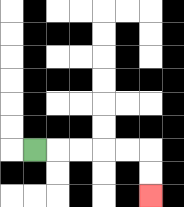{'start': '[1, 6]', 'end': '[6, 8]', 'path_directions': 'R,R,R,R,R,D,D', 'path_coordinates': '[[1, 6], [2, 6], [3, 6], [4, 6], [5, 6], [6, 6], [6, 7], [6, 8]]'}